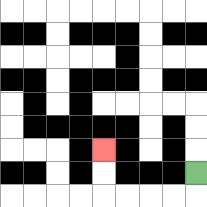{'start': '[8, 7]', 'end': '[4, 6]', 'path_directions': 'D,L,L,L,L,U,U', 'path_coordinates': '[[8, 7], [8, 8], [7, 8], [6, 8], [5, 8], [4, 8], [4, 7], [4, 6]]'}